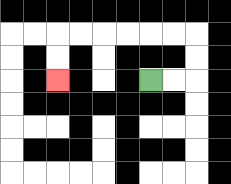{'start': '[6, 3]', 'end': '[2, 3]', 'path_directions': 'R,R,U,U,L,L,L,L,L,L,D,D', 'path_coordinates': '[[6, 3], [7, 3], [8, 3], [8, 2], [8, 1], [7, 1], [6, 1], [5, 1], [4, 1], [3, 1], [2, 1], [2, 2], [2, 3]]'}